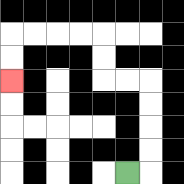{'start': '[5, 7]', 'end': '[0, 3]', 'path_directions': 'R,U,U,U,U,L,L,U,U,L,L,L,L,D,D', 'path_coordinates': '[[5, 7], [6, 7], [6, 6], [6, 5], [6, 4], [6, 3], [5, 3], [4, 3], [4, 2], [4, 1], [3, 1], [2, 1], [1, 1], [0, 1], [0, 2], [0, 3]]'}